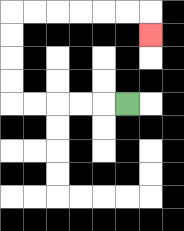{'start': '[5, 4]', 'end': '[6, 1]', 'path_directions': 'L,L,L,L,L,U,U,U,U,R,R,R,R,R,R,D', 'path_coordinates': '[[5, 4], [4, 4], [3, 4], [2, 4], [1, 4], [0, 4], [0, 3], [0, 2], [0, 1], [0, 0], [1, 0], [2, 0], [3, 0], [4, 0], [5, 0], [6, 0], [6, 1]]'}